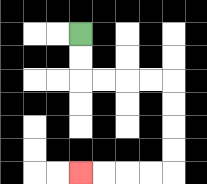{'start': '[3, 1]', 'end': '[3, 7]', 'path_directions': 'D,D,R,R,R,R,D,D,D,D,L,L,L,L', 'path_coordinates': '[[3, 1], [3, 2], [3, 3], [4, 3], [5, 3], [6, 3], [7, 3], [7, 4], [7, 5], [7, 6], [7, 7], [6, 7], [5, 7], [4, 7], [3, 7]]'}